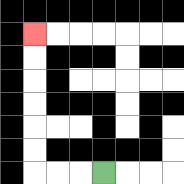{'start': '[4, 7]', 'end': '[1, 1]', 'path_directions': 'L,L,L,U,U,U,U,U,U', 'path_coordinates': '[[4, 7], [3, 7], [2, 7], [1, 7], [1, 6], [1, 5], [1, 4], [1, 3], [1, 2], [1, 1]]'}